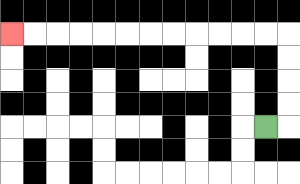{'start': '[11, 5]', 'end': '[0, 1]', 'path_directions': 'R,U,U,U,U,L,L,L,L,L,L,L,L,L,L,L,L', 'path_coordinates': '[[11, 5], [12, 5], [12, 4], [12, 3], [12, 2], [12, 1], [11, 1], [10, 1], [9, 1], [8, 1], [7, 1], [6, 1], [5, 1], [4, 1], [3, 1], [2, 1], [1, 1], [0, 1]]'}